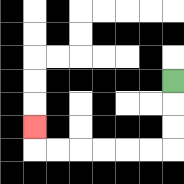{'start': '[7, 3]', 'end': '[1, 5]', 'path_directions': 'D,D,D,L,L,L,L,L,L,U', 'path_coordinates': '[[7, 3], [7, 4], [7, 5], [7, 6], [6, 6], [5, 6], [4, 6], [3, 6], [2, 6], [1, 6], [1, 5]]'}